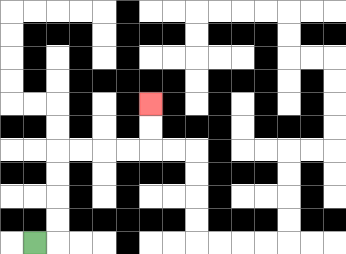{'start': '[1, 10]', 'end': '[6, 4]', 'path_directions': 'R,U,U,U,U,R,R,R,R,U,U', 'path_coordinates': '[[1, 10], [2, 10], [2, 9], [2, 8], [2, 7], [2, 6], [3, 6], [4, 6], [5, 6], [6, 6], [6, 5], [6, 4]]'}